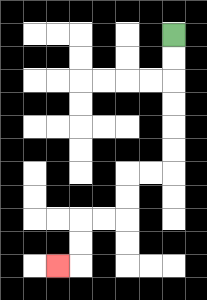{'start': '[7, 1]', 'end': '[2, 11]', 'path_directions': 'D,D,D,D,D,D,L,L,D,D,L,L,D,D,L', 'path_coordinates': '[[7, 1], [7, 2], [7, 3], [7, 4], [7, 5], [7, 6], [7, 7], [6, 7], [5, 7], [5, 8], [5, 9], [4, 9], [3, 9], [3, 10], [3, 11], [2, 11]]'}